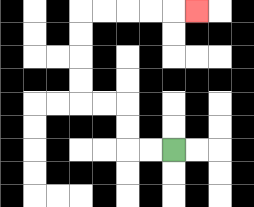{'start': '[7, 6]', 'end': '[8, 0]', 'path_directions': 'L,L,U,U,L,L,U,U,U,U,R,R,R,R,R', 'path_coordinates': '[[7, 6], [6, 6], [5, 6], [5, 5], [5, 4], [4, 4], [3, 4], [3, 3], [3, 2], [3, 1], [3, 0], [4, 0], [5, 0], [6, 0], [7, 0], [8, 0]]'}